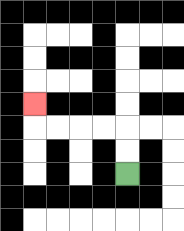{'start': '[5, 7]', 'end': '[1, 4]', 'path_directions': 'U,U,L,L,L,L,U', 'path_coordinates': '[[5, 7], [5, 6], [5, 5], [4, 5], [3, 5], [2, 5], [1, 5], [1, 4]]'}